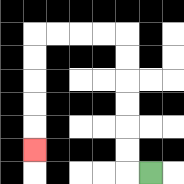{'start': '[6, 7]', 'end': '[1, 6]', 'path_directions': 'L,U,U,U,U,U,U,L,L,L,L,D,D,D,D,D', 'path_coordinates': '[[6, 7], [5, 7], [5, 6], [5, 5], [5, 4], [5, 3], [5, 2], [5, 1], [4, 1], [3, 1], [2, 1], [1, 1], [1, 2], [1, 3], [1, 4], [1, 5], [1, 6]]'}